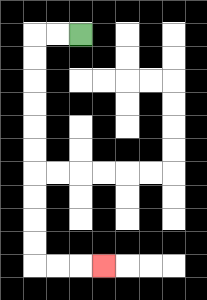{'start': '[3, 1]', 'end': '[4, 11]', 'path_directions': 'L,L,D,D,D,D,D,D,D,D,D,D,R,R,R', 'path_coordinates': '[[3, 1], [2, 1], [1, 1], [1, 2], [1, 3], [1, 4], [1, 5], [1, 6], [1, 7], [1, 8], [1, 9], [1, 10], [1, 11], [2, 11], [3, 11], [4, 11]]'}